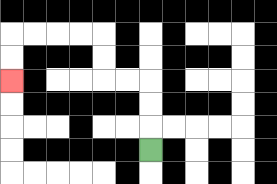{'start': '[6, 6]', 'end': '[0, 3]', 'path_directions': 'U,U,U,L,L,U,U,L,L,L,L,D,D', 'path_coordinates': '[[6, 6], [6, 5], [6, 4], [6, 3], [5, 3], [4, 3], [4, 2], [4, 1], [3, 1], [2, 1], [1, 1], [0, 1], [0, 2], [0, 3]]'}